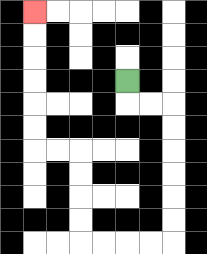{'start': '[5, 3]', 'end': '[1, 0]', 'path_directions': 'D,R,R,D,D,D,D,D,D,L,L,L,L,U,U,U,U,L,L,U,U,U,U,U,U', 'path_coordinates': '[[5, 3], [5, 4], [6, 4], [7, 4], [7, 5], [7, 6], [7, 7], [7, 8], [7, 9], [7, 10], [6, 10], [5, 10], [4, 10], [3, 10], [3, 9], [3, 8], [3, 7], [3, 6], [2, 6], [1, 6], [1, 5], [1, 4], [1, 3], [1, 2], [1, 1], [1, 0]]'}